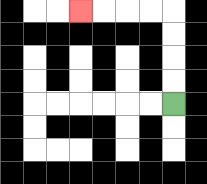{'start': '[7, 4]', 'end': '[3, 0]', 'path_directions': 'U,U,U,U,L,L,L,L', 'path_coordinates': '[[7, 4], [7, 3], [7, 2], [7, 1], [7, 0], [6, 0], [5, 0], [4, 0], [3, 0]]'}